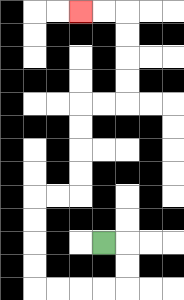{'start': '[4, 10]', 'end': '[3, 0]', 'path_directions': 'R,D,D,L,L,L,L,U,U,U,U,R,R,U,U,U,U,R,R,U,U,U,U,L,L', 'path_coordinates': '[[4, 10], [5, 10], [5, 11], [5, 12], [4, 12], [3, 12], [2, 12], [1, 12], [1, 11], [1, 10], [1, 9], [1, 8], [2, 8], [3, 8], [3, 7], [3, 6], [3, 5], [3, 4], [4, 4], [5, 4], [5, 3], [5, 2], [5, 1], [5, 0], [4, 0], [3, 0]]'}